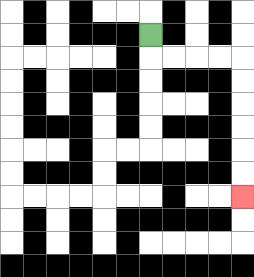{'start': '[6, 1]', 'end': '[10, 8]', 'path_directions': 'D,R,R,R,R,D,D,D,D,D,D', 'path_coordinates': '[[6, 1], [6, 2], [7, 2], [8, 2], [9, 2], [10, 2], [10, 3], [10, 4], [10, 5], [10, 6], [10, 7], [10, 8]]'}